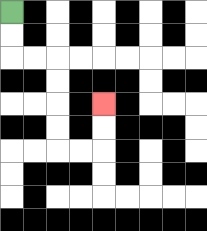{'start': '[0, 0]', 'end': '[4, 4]', 'path_directions': 'D,D,R,R,D,D,D,D,R,R,U,U', 'path_coordinates': '[[0, 0], [0, 1], [0, 2], [1, 2], [2, 2], [2, 3], [2, 4], [2, 5], [2, 6], [3, 6], [4, 6], [4, 5], [4, 4]]'}